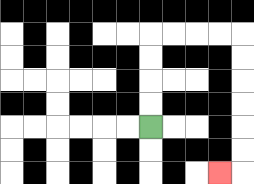{'start': '[6, 5]', 'end': '[9, 7]', 'path_directions': 'U,U,U,U,R,R,R,R,D,D,D,D,D,D,L', 'path_coordinates': '[[6, 5], [6, 4], [6, 3], [6, 2], [6, 1], [7, 1], [8, 1], [9, 1], [10, 1], [10, 2], [10, 3], [10, 4], [10, 5], [10, 6], [10, 7], [9, 7]]'}